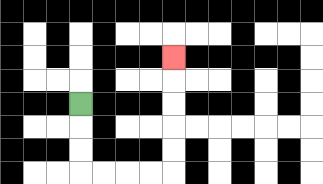{'start': '[3, 4]', 'end': '[7, 2]', 'path_directions': 'D,D,D,R,R,R,R,U,U,U,U,U', 'path_coordinates': '[[3, 4], [3, 5], [3, 6], [3, 7], [4, 7], [5, 7], [6, 7], [7, 7], [7, 6], [7, 5], [7, 4], [7, 3], [7, 2]]'}